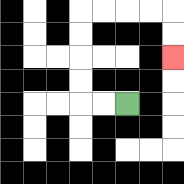{'start': '[5, 4]', 'end': '[7, 2]', 'path_directions': 'L,L,U,U,U,U,R,R,R,R,D,D', 'path_coordinates': '[[5, 4], [4, 4], [3, 4], [3, 3], [3, 2], [3, 1], [3, 0], [4, 0], [5, 0], [6, 0], [7, 0], [7, 1], [7, 2]]'}